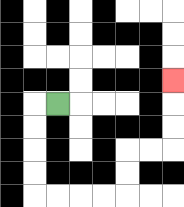{'start': '[2, 4]', 'end': '[7, 3]', 'path_directions': 'L,D,D,D,D,R,R,R,R,U,U,R,R,U,U,U', 'path_coordinates': '[[2, 4], [1, 4], [1, 5], [1, 6], [1, 7], [1, 8], [2, 8], [3, 8], [4, 8], [5, 8], [5, 7], [5, 6], [6, 6], [7, 6], [7, 5], [7, 4], [7, 3]]'}